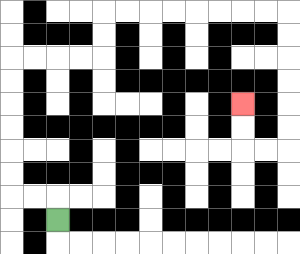{'start': '[2, 9]', 'end': '[10, 4]', 'path_directions': 'U,L,L,U,U,U,U,U,U,R,R,R,R,U,U,R,R,R,R,R,R,R,R,D,D,D,D,D,D,L,L,U,U', 'path_coordinates': '[[2, 9], [2, 8], [1, 8], [0, 8], [0, 7], [0, 6], [0, 5], [0, 4], [0, 3], [0, 2], [1, 2], [2, 2], [3, 2], [4, 2], [4, 1], [4, 0], [5, 0], [6, 0], [7, 0], [8, 0], [9, 0], [10, 0], [11, 0], [12, 0], [12, 1], [12, 2], [12, 3], [12, 4], [12, 5], [12, 6], [11, 6], [10, 6], [10, 5], [10, 4]]'}